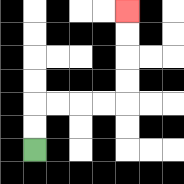{'start': '[1, 6]', 'end': '[5, 0]', 'path_directions': 'U,U,R,R,R,R,U,U,U,U', 'path_coordinates': '[[1, 6], [1, 5], [1, 4], [2, 4], [3, 4], [4, 4], [5, 4], [5, 3], [5, 2], [5, 1], [5, 0]]'}